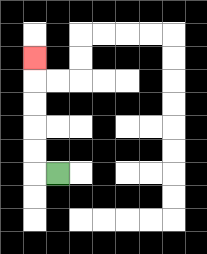{'start': '[2, 7]', 'end': '[1, 2]', 'path_directions': 'L,U,U,U,U,U', 'path_coordinates': '[[2, 7], [1, 7], [1, 6], [1, 5], [1, 4], [1, 3], [1, 2]]'}